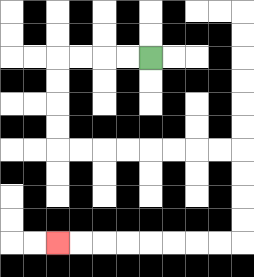{'start': '[6, 2]', 'end': '[2, 10]', 'path_directions': 'L,L,L,L,D,D,D,D,R,R,R,R,R,R,R,R,D,D,D,D,L,L,L,L,L,L,L,L', 'path_coordinates': '[[6, 2], [5, 2], [4, 2], [3, 2], [2, 2], [2, 3], [2, 4], [2, 5], [2, 6], [3, 6], [4, 6], [5, 6], [6, 6], [7, 6], [8, 6], [9, 6], [10, 6], [10, 7], [10, 8], [10, 9], [10, 10], [9, 10], [8, 10], [7, 10], [6, 10], [5, 10], [4, 10], [3, 10], [2, 10]]'}